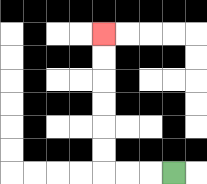{'start': '[7, 7]', 'end': '[4, 1]', 'path_directions': 'L,L,L,U,U,U,U,U,U', 'path_coordinates': '[[7, 7], [6, 7], [5, 7], [4, 7], [4, 6], [4, 5], [4, 4], [4, 3], [4, 2], [4, 1]]'}